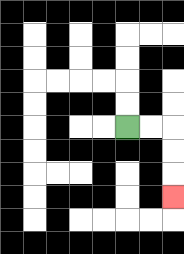{'start': '[5, 5]', 'end': '[7, 8]', 'path_directions': 'R,R,D,D,D', 'path_coordinates': '[[5, 5], [6, 5], [7, 5], [7, 6], [7, 7], [7, 8]]'}